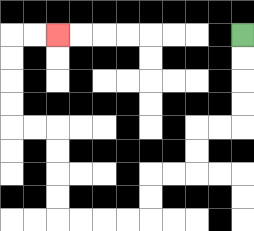{'start': '[10, 1]', 'end': '[2, 1]', 'path_directions': 'D,D,D,D,L,L,D,D,L,L,D,D,L,L,L,L,U,U,U,U,L,L,U,U,U,U,R,R', 'path_coordinates': '[[10, 1], [10, 2], [10, 3], [10, 4], [10, 5], [9, 5], [8, 5], [8, 6], [8, 7], [7, 7], [6, 7], [6, 8], [6, 9], [5, 9], [4, 9], [3, 9], [2, 9], [2, 8], [2, 7], [2, 6], [2, 5], [1, 5], [0, 5], [0, 4], [0, 3], [0, 2], [0, 1], [1, 1], [2, 1]]'}